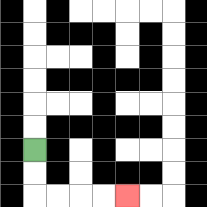{'start': '[1, 6]', 'end': '[5, 8]', 'path_directions': 'D,D,R,R,R,R', 'path_coordinates': '[[1, 6], [1, 7], [1, 8], [2, 8], [3, 8], [4, 8], [5, 8]]'}